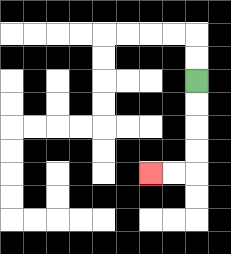{'start': '[8, 3]', 'end': '[6, 7]', 'path_directions': 'D,D,D,D,L,L', 'path_coordinates': '[[8, 3], [8, 4], [8, 5], [8, 6], [8, 7], [7, 7], [6, 7]]'}